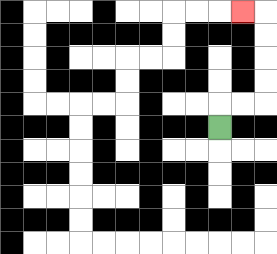{'start': '[9, 5]', 'end': '[10, 0]', 'path_directions': 'U,R,R,U,U,U,U,L', 'path_coordinates': '[[9, 5], [9, 4], [10, 4], [11, 4], [11, 3], [11, 2], [11, 1], [11, 0], [10, 0]]'}